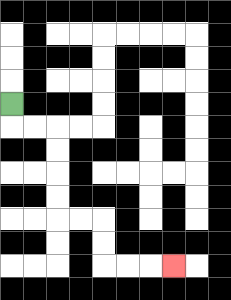{'start': '[0, 4]', 'end': '[7, 11]', 'path_directions': 'D,R,R,D,D,D,D,R,R,D,D,R,R,R', 'path_coordinates': '[[0, 4], [0, 5], [1, 5], [2, 5], [2, 6], [2, 7], [2, 8], [2, 9], [3, 9], [4, 9], [4, 10], [4, 11], [5, 11], [6, 11], [7, 11]]'}